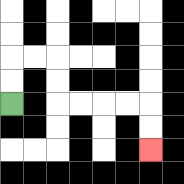{'start': '[0, 4]', 'end': '[6, 6]', 'path_directions': 'U,U,R,R,D,D,R,R,R,R,D,D', 'path_coordinates': '[[0, 4], [0, 3], [0, 2], [1, 2], [2, 2], [2, 3], [2, 4], [3, 4], [4, 4], [5, 4], [6, 4], [6, 5], [6, 6]]'}